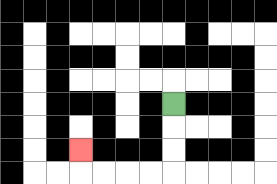{'start': '[7, 4]', 'end': '[3, 6]', 'path_directions': 'D,D,D,L,L,L,L,U', 'path_coordinates': '[[7, 4], [7, 5], [7, 6], [7, 7], [6, 7], [5, 7], [4, 7], [3, 7], [3, 6]]'}